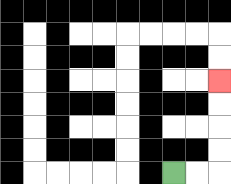{'start': '[7, 7]', 'end': '[9, 3]', 'path_directions': 'R,R,U,U,U,U', 'path_coordinates': '[[7, 7], [8, 7], [9, 7], [9, 6], [9, 5], [9, 4], [9, 3]]'}